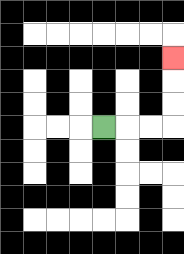{'start': '[4, 5]', 'end': '[7, 2]', 'path_directions': 'R,R,R,U,U,U', 'path_coordinates': '[[4, 5], [5, 5], [6, 5], [7, 5], [7, 4], [7, 3], [7, 2]]'}